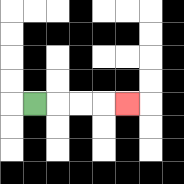{'start': '[1, 4]', 'end': '[5, 4]', 'path_directions': 'R,R,R,R', 'path_coordinates': '[[1, 4], [2, 4], [3, 4], [4, 4], [5, 4]]'}